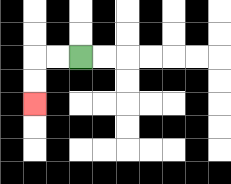{'start': '[3, 2]', 'end': '[1, 4]', 'path_directions': 'L,L,D,D', 'path_coordinates': '[[3, 2], [2, 2], [1, 2], [1, 3], [1, 4]]'}